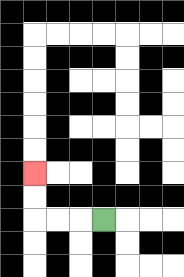{'start': '[4, 9]', 'end': '[1, 7]', 'path_directions': 'L,L,L,U,U', 'path_coordinates': '[[4, 9], [3, 9], [2, 9], [1, 9], [1, 8], [1, 7]]'}